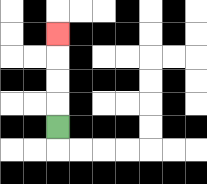{'start': '[2, 5]', 'end': '[2, 1]', 'path_directions': 'U,U,U,U', 'path_coordinates': '[[2, 5], [2, 4], [2, 3], [2, 2], [2, 1]]'}